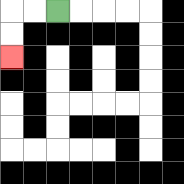{'start': '[2, 0]', 'end': '[0, 2]', 'path_directions': 'L,L,D,D', 'path_coordinates': '[[2, 0], [1, 0], [0, 0], [0, 1], [0, 2]]'}